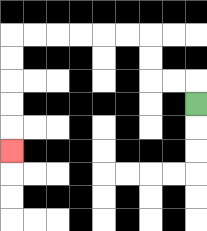{'start': '[8, 4]', 'end': '[0, 6]', 'path_directions': 'U,L,L,U,U,L,L,L,L,L,L,D,D,D,D,D', 'path_coordinates': '[[8, 4], [8, 3], [7, 3], [6, 3], [6, 2], [6, 1], [5, 1], [4, 1], [3, 1], [2, 1], [1, 1], [0, 1], [0, 2], [0, 3], [0, 4], [0, 5], [0, 6]]'}